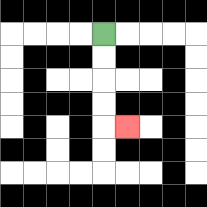{'start': '[4, 1]', 'end': '[5, 5]', 'path_directions': 'D,D,D,D,R', 'path_coordinates': '[[4, 1], [4, 2], [4, 3], [4, 4], [4, 5], [5, 5]]'}